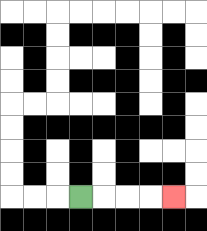{'start': '[3, 8]', 'end': '[7, 8]', 'path_directions': 'R,R,R,R', 'path_coordinates': '[[3, 8], [4, 8], [5, 8], [6, 8], [7, 8]]'}